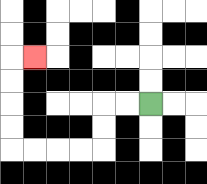{'start': '[6, 4]', 'end': '[1, 2]', 'path_directions': 'L,L,D,D,L,L,L,L,U,U,U,U,R', 'path_coordinates': '[[6, 4], [5, 4], [4, 4], [4, 5], [4, 6], [3, 6], [2, 6], [1, 6], [0, 6], [0, 5], [0, 4], [0, 3], [0, 2], [1, 2]]'}